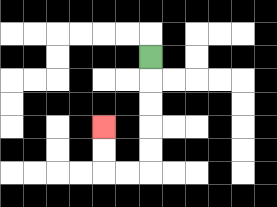{'start': '[6, 2]', 'end': '[4, 5]', 'path_directions': 'D,D,D,D,D,L,L,U,U', 'path_coordinates': '[[6, 2], [6, 3], [6, 4], [6, 5], [6, 6], [6, 7], [5, 7], [4, 7], [4, 6], [4, 5]]'}